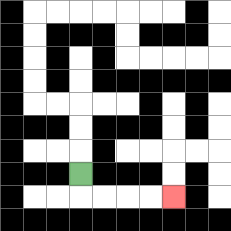{'start': '[3, 7]', 'end': '[7, 8]', 'path_directions': 'D,R,R,R,R', 'path_coordinates': '[[3, 7], [3, 8], [4, 8], [5, 8], [6, 8], [7, 8]]'}